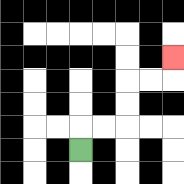{'start': '[3, 6]', 'end': '[7, 2]', 'path_directions': 'U,R,R,U,U,R,R,U', 'path_coordinates': '[[3, 6], [3, 5], [4, 5], [5, 5], [5, 4], [5, 3], [6, 3], [7, 3], [7, 2]]'}